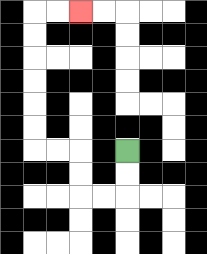{'start': '[5, 6]', 'end': '[3, 0]', 'path_directions': 'D,D,L,L,U,U,L,L,U,U,U,U,U,U,R,R', 'path_coordinates': '[[5, 6], [5, 7], [5, 8], [4, 8], [3, 8], [3, 7], [3, 6], [2, 6], [1, 6], [1, 5], [1, 4], [1, 3], [1, 2], [1, 1], [1, 0], [2, 0], [3, 0]]'}